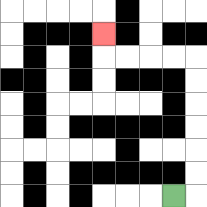{'start': '[7, 8]', 'end': '[4, 1]', 'path_directions': 'R,U,U,U,U,U,U,L,L,L,L,U', 'path_coordinates': '[[7, 8], [8, 8], [8, 7], [8, 6], [8, 5], [8, 4], [8, 3], [8, 2], [7, 2], [6, 2], [5, 2], [4, 2], [4, 1]]'}